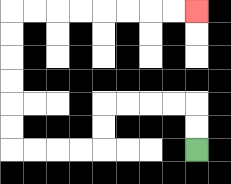{'start': '[8, 6]', 'end': '[8, 0]', 'path_directions': 'U,U,L,L,L,L,D,D,L,L,L,L,U,U,U,U,U,U,R,R,R,R,R,R,R,R', 'path_coordinates': '[[8, 6], [8, 5], [8, 4], [7, 4], [6, 4], [5, 4], [4, 4], [4, 5], [4, 6], [3, 6], [2, 6], [1, 6], [0, 6], [0, 5], [0, 4], [0, 3], [0, 2], [0, 1], [0, 0], [1, 0], [2, 0], [3, 0], [4, 0], [5, 0], [6, 0], [7, 0], [8, 0]]'}